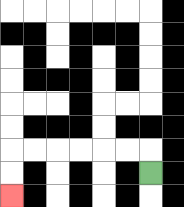{'start': '[6, 7]', 'end': '[0, 8]', 'path_directions': 'U,L,L,L,L,L,L,D,D', 'path_coordinates': '[[6, 7], [6, 6], [5, 6], [4, 6], [3, 6], [2, 6], [1, 6], [0, 6], [0, 7], [0, 8]]'}